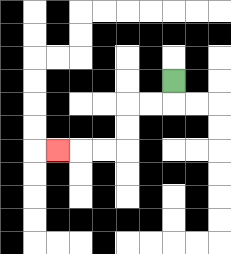{'start': '[7, 3]', 'end': '[2, 6]', 'path_directions': 'D,L,L,D,D,L,L,L', 'path_coordinates': '[[7, 3], [7, 4], [6, 4], [5, 4], [5, 5], [5, 6], [4, 6], [3, 6], [2, 6]]'}